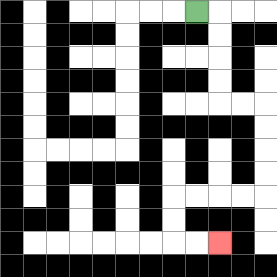{'start': '[8, 0]', 'end': '[9, 10]', 'path_directions': 'R,D,D,D,D,R,R,D,D,D,D,L,L,L,L,D,D,R,R', 'path_coordinates': '[[8, 0], [9, 0], [9, 1], [9, 2], [9, 3], [9, 4], [10, 4], [11, 4], [11, 5], [11, 6], [11, 7], [11, 8], [10, 8], [9, 8], [8, 8], [7, 8], [7, 9], [7, 10], [8, 10], [9, 10]]'}